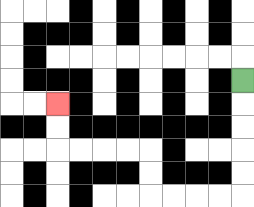{'start': '[10, 3]', 'end': '[2, 4]', 'path_directions': 'D,D,D,D,D,L,L,L,L,U,U,L,L,L,L,U,U', 'path_coordinates': '[[10, 3], [10, 4], [10, 5], [10, 6], [10, 7], [10, 8], [9, 8], [8, 8], [7, 8], [6, 8], [6, 7], [6, 6], [5, 6], [4, 6], [3, 6], [2, 6], [2, 5], [2, 4]]'}